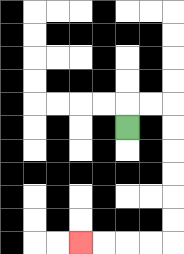{'start': '[5, 5]', 'end': '[3, 10]', 'path_directions': 'U,R,R,D,D,D,D,D,D,L,L,L,L', 'path_coordinates': '[[5, 5], [5, 4], [6, 4], [7, 4], [7, 5], [7, 6], [7, 7], [7, 8], [7, 9], [7, 10], [6, 10], [5, 10], [4, 10], [3, 10]]'}